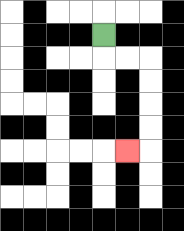{'start': '[4, 1]', 'end': '[5, 6]', 'path_directions': 'D,R,R,D,D,D,D,L', 'path_coordinates': '[[4, 1], [4, 2], [5, 2], [6, 2], [6, 3], [6, 4], [6, 5], [6, 6], [5, 6]]'}